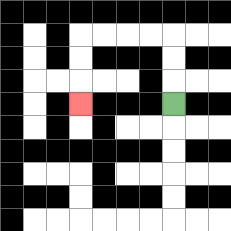{'start': '[7, 4]', 'end': '[3, 4]', 'path_directions': 'U,U,U,L,L,L,L,D,D,D', 'path_coordinates': '[[7, 4], [7, 3], [7, 2], [7, 1], [6, 1], [5, 1], [4, 1], [3, 1], [3, 2], [3, 3], [3, 4]]'}